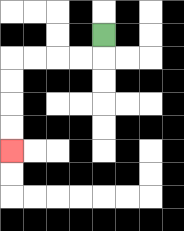{'start': '[4, 1]', 'end': '[0, 6]', 'path_directions': 'D,L,L,L,L,D,D,D,D', 'path_coordinates': '[[4, 1], [4, 2], [3, 2], [2, 2], [1, 2], [0, 2], [0, 3], [0, 4], [0, 5], [0, 6]]'}